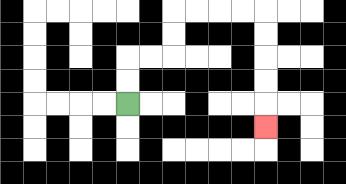{'start': '[5, 4]', 'end': '[11, 5]', 'path_directions': 'U,U,R,R,U,U,R,R,R,R,D,D,D,D,D', 'path_coordinates': '[[5, 4], [5, 3], [5, 2], [6, 2], [7, 2], [7, 1], [7, 0], [8, 0], [9, 0], [10, 0], [11, 0], [11, 1], [11, 2], [11, 3], [11, 4], [11, 5]]'}